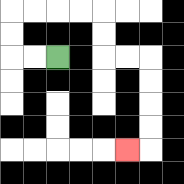{'start': '[2, 2]', 'end': '[5, 6]', 'path_directions': 'L,L,U,U,R,R,R,R,D,D,R,R,D,D,D,D,L', 'path_coordinates': '[[2, 2], [1, 2], [0, 2], [0, 1], [0, 0], [1, 0], [2, 0], [3, 0], [4, 0], [4, 1], [4, 2], [5, 2], [6, 2], [6, 3], [6, 4], [6, 5], [6, 6], [5, 6]]'}